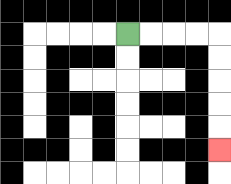{'start': '[5, 1]', 'end': '[9, 6]', 'path_directions': 'R,R,R,R,D,D,D,D,D', 'path_coordinates': '[[5, 1], [6, 1], [7, 1], [8, 1], [9, 1], [9, 2], [9, 3], [9, 4], [9, 5], [9, 6]]'}